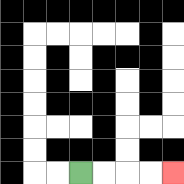{'start': '[3, 7]', 'end': '[7, 7]', 'path_directions': 'R,R,R,R', 'path_coordinates': '[[3, 7], [4, 7], [5, 7], [6, 7], [7, 7]]'}